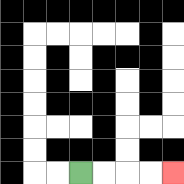{'start': '[3, 7]', 'end': '[7, 7]', 'path_directions': 'R,R,R,R', 'path_coordinates': '[[3, 7], [4, 7], [5, 7], [6, 7], [7, 7]]'}